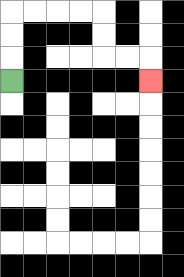{'start': '[0, 3]', 'end': '[6, 3]', 'path_directions': 'U,U,U,R,R,R,R,D,D,R,R,D', 'path_coordinates': '[[0, 3], [0, 2], [0, 1], [0, 0], [1, 0], [2, 0], [3, 0], [4, 0], [4, 1], [4, 2], [5, 2], [6, 2], [6, 3]]'}